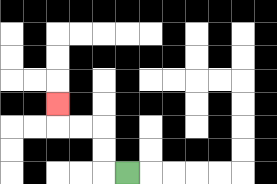{'start': '[5, 7]', 'end': '[2, 4]', 'path_directions': 'L,U,U,L,L,U', 'path_coordinates': '[[5, 7], [4, 7], [4, 6], [4, 5], [3, 5], [2, 5], [2, 4]]'}